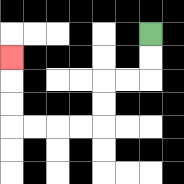{'start': '[6, 1]', 'end': '[0, 2]', 'path_directions': 'D,D,L,L,D,D,L,L,L,L,U,U,U', 'path_coordinates': '[[6, 1], [6, 2], [6, 3], [5, 3], [4, 3], [4, 4], [4, 5], [3, 5], [2, 5], [1, 5], [0, 5], [0, 4], [0, 3], [0, 2]]'}